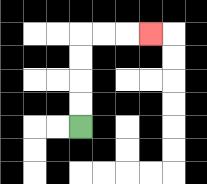{'start': '[3, 5]', 'end': '[6, 1]', 'path_directions': 'U,U,U,U,R,R,R', 'path_coordinates': '[[3, 5], [3, 4], [3, 3], [3, 2], [3, 1], [4, 1], [5, 1], [6, 1]]'}